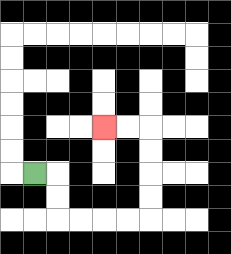{'start': '[1, 7]', 'end': '[4, 5]', 'path_directions': 'R,D,D,R,R,R,R,U,U,U,U,L,L', 'path_coordinates': '[[1, 7], [2, 7], [2, 8], [2, 9], [3, 9], [4, 9], [5, 9], [6, 9], [6, 8], [6, 7], [6, 6], [6, 5], [5, 5], [4, 5]]'}